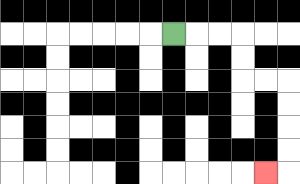{'start': '[7, 1]', 'end': '[11, 7]', 'path_directions': 'R,R,R,D,D,R,R,D,D,D,D,L', 'path_coordinates': '[[7, 1], [8, 1], [9, 1], [10, 1], [10, 2], [10, 3], [11, 3], [12, 3], [12, 4], [12, 5], [12, 6], [12, 7], [11, 7]]'}